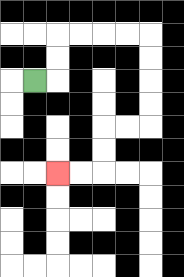{'start': '[1, 3]', 'end': '[2, 7]', 'path_directions': 'R,U,U,R,R,R,R,D,D,D,D,L,L,D,D,L,L', 'path_coordinates': '[[1, 3], [2, 3], [2, 2], [2, 1], [3, 1], [4, 1], [5, 1], [6, 1], [6, 2], [6, 3], [6, 4], [6, 5], [5, 5], [4, 5], [4, 6], [4, 7], [3, 7], [2, 7]]'}